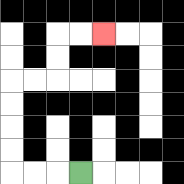{'start': '[3, 7]', 'end': '[4, 1]', 'path_directions': 'L,L,L,U,U,U,U,R,R,U,U,R,R', 'path_coordinates': '[[3, 7], [2, 7], [1, 7], [0, 7], [0, 6], [0, 5], [0, 4], [0, 3], [1, 3], [2, 3], [2, 2], [2, 1], [3, 1], [4, 1]]'}